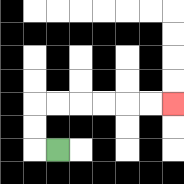{'start': '[2, 6]', 'end': '[7, 4]', 'path_directions': 'L,U,U,R,R,R,R,R,R', 'path_coordinates': '[[2, 6], [1, 6], [1, 5], [1, 4], [2, 4], [3, 4], [4, 4], [5, 4], [6, 4], [7, 4]]'}